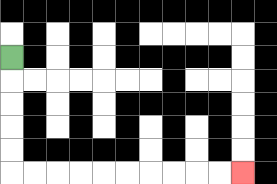{'start': '[0, 2]', 'end': '[10, 7]', 'path_directions': 'D,D,D,D,D,R,R,R,R,R,R,R,R,R,R', 'path_coordinates': '[[0, 2], [0, 3], [0, 4], [0, 5], [0, 6], [0, 7], [1, 7], [2, 7], [3, 7], [4, 7], [5, 7], [6, 7], [7, 7], [8, 7], [9, 7], [10, 7]]'}